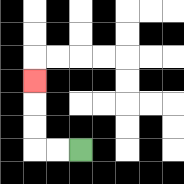{'start': '[3, 6]', 'end': '[1, 3]', 'path_directions': 'L,L,U,U,U', 'path_coordinates': '[[3, 6], [2, 6], [1, 6], [1, 5], [1, 4], [1, 3]]'}